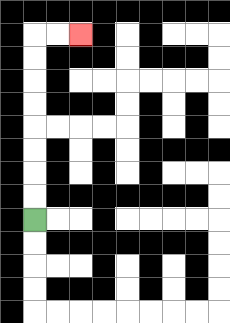{'start': '[1, 9]', 'end': '[3, 1]', 'path_directions': 'U,U,U,U,U,U,U,U,R,R', 'path_coordinates': '[[1, 9], [1, 8], [1, 7], [1, 6], [1, 5], [1, 4], [1, 3], [1, 2], [1, 1], [2, 1], [3, 1]]'}